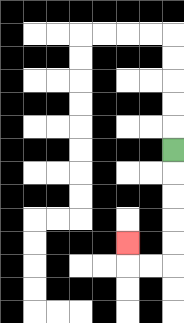{'start': '[7, 6]', 'end': '[5, 10]', 'path_directions': 'D,D,D,D,D,L,L,U', 'path_coordinates': '[[7, 6], [7, 7], [7, 8], [7, 9], [7, 10], [7, 11], [6, 11], [5, 11], [5, 10]]'}